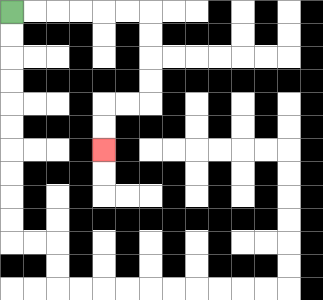{'start': '[0, 0]', 'end': '[4, 6]', 'path_directions': 'R,R,R,R,R,R,D,D,D,D,L,L,D,D', 'path_coordinates': '[[0, 0], [1, 0], [2, 0], [3, 0], [4, 0], [5, 0], [6, 0], [6, 1], [6, 2], [6, 3], [6, 4], [5, 4], [4, 4], [4, 5], [4, 6]]'}